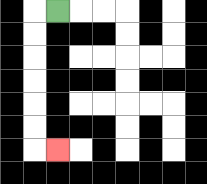{'start': '[2, 0]', 'end': '[2, 6]', 'path_directions': 'L,D,D,D,D,D,D,R', 'path_coordinates': '[[2, 0], [1, 0], [1, 1], [1, 2], [1, 3], [1, 4], [1, 5], [1, 6], [2, 6]]'}